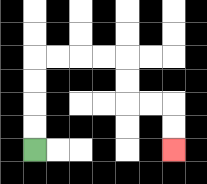{'start': '[1, 6]', 'end': '[7, 6]', 'path_directions': 'U,U,U,U,R,R,R,R,D,D,R,R,D,D', 'path_coordinates': '[[1, 6], [1, 5], [1, 4], [1, 3], [1, 2], [2, 2], [3, 2], [4, 2], [5, 2], [5, 3], [5, 4], [6, 4], [7, 4], [7, 5], [7, 6]]'}